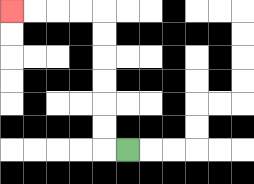{'start': '[5, 6]', 'end': '[0, 0]', 'path_directions': 'L,U,U,U,U,U,U,L,L,L,L', 'path_coordinates': '[[5, 6], [4, 6], [4, 5], [4, 4], [4, 3], [4, 2], [4, 1], [4, 0], [3, 0], [2, 0], [1, 0], [0, 0]]'}